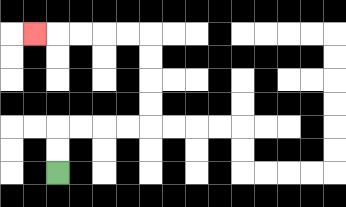{'start': '[2, 7]', 'end': '[1, 1]', 'path_directions': 'U,U,R,R,R,R,U,U,U,U,L,L,L,L,L', 'path_coordinates': '[[2, 7], [2, 6], [2, 5], [3, 5], [4, 5], [5, 5], [6, 5], [6, 4], [6, 3], [6, 2], [6, 1], [5, 1], [4, 1], [3, 1], [2, 1], [1, 1]]'}